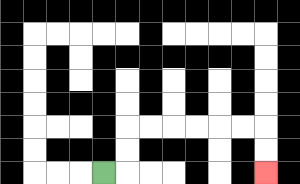{'start': '[4, 7]', 'end': '[11, 7]', 'path_directions': 'R,U,U,R,R,R,R,R,R,D,D', 'path_coordinates': '[[4, 7], [5, 7], [5, 6], [5, 5], [6, 5], [7, 5], [8, 5], [9, 5], [10, 5], [11, 5], [11, 6], [11, 7]]'}